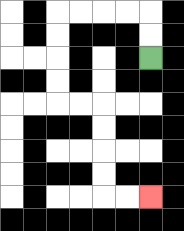{'start': '[6, 2]', 'end': '[6, 8]', 'path_directions': 'U,U,L,L,L,L,D,D,D,D,R,R,D,D,D,D,R,R', 'path_coordinates': '[[6, 2], [6, 1], [6, 0], [5, 0], [4, 0], [3, 0], [2, 0], [2, 1], [2, 2], [2, 3], [2, 4], [3, 4], [4, 4], [4, 5], [4, 6], [4, 7], [4, 8], [5, 8], [6, 8]]'}